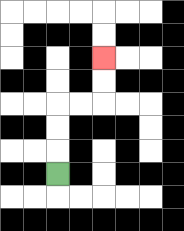{'start': '[2, 7]', 'end': '[4, 2]', 'path_directions': 'U,U,U,R,R,U,U', 'path_coordinates': '[[2, 7], [2, 6], [2, 5], [2, 4], [3, 4], [4, 4], [4, 3], [4, 2]]'}